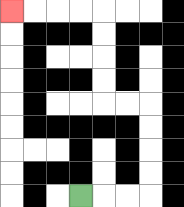{'start': '[3, 8]', 'end': '[0, 0]', 'path_directions': 'R,R,R,U,U,U,U,L,L,U,U,U,U,L,L,L,L', 'path_coordinates': '[[3, 8], [4, 8], [5, 8], [6, 8], [6, 7], [6, 6], [6, 5], [6, 4], [5, 4], [4, 4], [4, 3], [4, 2], [4, 1], [4, 0], [3, 0], [2, 0], [1, 0], [0, 0]]'}